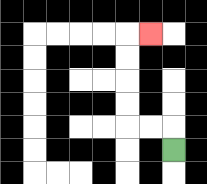{'start': '[7, 6]', 'end': '[6, 1]', 'path_directions': 'U,L,L,U,U,U,U,R', 'path_coordinates': '[[7, 6], [7, 5], [6, 5], [5, 5], [5, 4], [5, 3], [5, 2], [5, 1], [6, 1]]'}